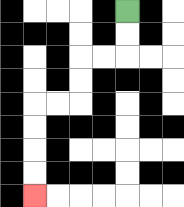{'start': '[5, 0]', 'end': '[1, 8]', 'path_directions': 'D,D,L,L,D,D,L,L,D,D,D,D', 'path_coordinates': '[[5, 0], [5, 1], [5, 2], [4, 2], [3, 2], [3, 3], [3, 4], [2, 4], [1, 4], [1, 5], [1, 6], [1, 7], [1, 8]]'}